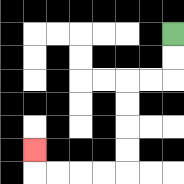{'start': '[7, 1]', 'end': '[1, 6]', 'path_directions': 'D,D,L,L,D,D,D,D,L,L,L,L,U', 'path_coordinates': '[[7, 1], [7, 2], [7, 3], [6, 3], [5, 3], [5, 4], [5, 5], [5, 6], [5, 7], [4, 7], [3, 7], [2, 7], [1, 7], [1, 6]]'}